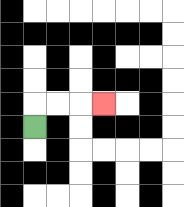{'start': '[1, 5]', 'end': '[4, 4]', 'path_directions': 'U,R,R,R', 'path_coordinates': '[[1, 5], [1, 4], [2, 4], [3, 4], [4, 4]]'}